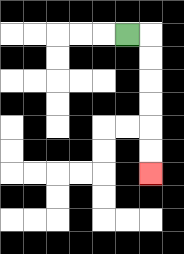{'start': '[5, 1]', 'end': '[6, 7]', 'path_directions': 'R,D,D,D,D,D,D', 'path_coordinates': '[[5, 1], [6, 1], [6, 2], [6, 3], [6, 4], [6, 5], [6, 6], [6, 7]]'}